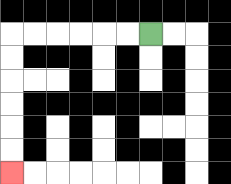{'start': '[6, 1]', 'end': '[0, 7]', 'path_directions': 'L,L,L,L,L,L,D,D,D,D,D,D', 'path_coordinates': '[[6, 1], [5, 1], [4, 1], [3, 1], [2, 1], [1, 1], [0, 1], [0, 2], [0, 3], [0, 4], [0, 5], [0, 6], [0, 7]]'}